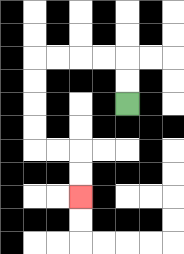{'start': '[5, 4]', 'end': '[3, 8]', 'path_directions': 'U,U,L,L,L,L,D,D,D,D,R,R,D,D', 'path_coordinates': '[[5, 4], [5, 3], [5, 2], [4, 2], [3, 2], [2, 2], [1, 2], [1, 3], [1, 4], [1, 5], [1, 6], [2, 6], [3, 6], [3, 7], [3, 8]]'}